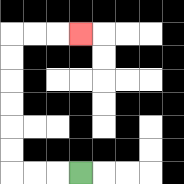{'start': '[3, 7]', 'end': '[3, 1]', 'path_directions': 'L,L,L,U,U,U,U,U,U,R,R,R', 'path_coordinates': '[[3, 7], [2, 7], [1, 7], [0, 7], [0, 6], [0, 5], [0, 4], [0, 3], [0, 2], [0, 1], [1, 1], [2, 1], [3, 1]]'}